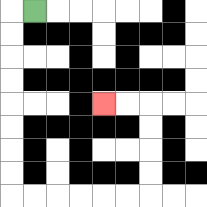{'start': '[1, 0]', 'end': '[4, 4]', 'path_directions': 'L,D,D,D,D,D,D,D,D,R,R,R,R,R,R,U,U,U,U,L,L', 'path_coordinates': '[[1, 0], [0, 0], [0, 1], [0, 2], [0, 3], [0, 4], [0, 5], [0, 6], [0, 7], [0, 8], [1, 8], [2, 8], [3, 8], [4, 8], [5, 8], [6, 8], [6, 7], [6, 6], [6, 5], [6, 4], [5, 4], [4, 4]]'}